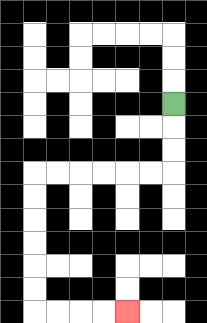{'start': '[7, 4]', 'end': '[5, 13]', 'path_directions': 'D,D,D,L,L,L,L,L,L,D,D,D,D,D,D,R,R,R,R', 'path_coordinates': '[[7, 4], [7, 5], [7, 6], [7, 7], [6, 7], [5, 7], [4, 7], [3, 7], [2, 7], [1, 7], [1, 8], [1, 9], [1, 10], [1, 11], [1, 12], [1, 13], [2, 13], [3, 13], [4, 13], [5, 13]]'}